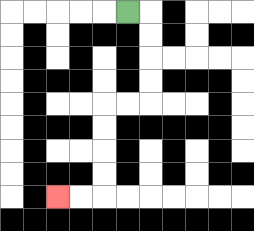{'start': '[5, 0]', 'end': '[2, 8]', 'path_directions': 'R,D,D,D,D,L,L,D,D,D,D,L,L', 'path_coordinates': '[[5, 0], [6, 0], [6, 1], [6, 2], [6, 3], [6, 4], [5, 4], [4, 4], [4, 5], [4, 6], [4, 7], [4, 8], [3, 8], [2, 8]]'}